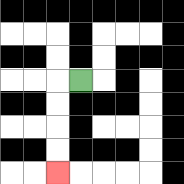{'start': '[3, 3]', 'end': '[2, 7]', 'path_directions': 'L,D,D,D,D', 'path_coordinates': '[[3, 3], [2, 3], [2, 4], [2, 5], [2, 6], [2, 7]]'}